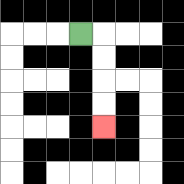{'start': '[3, 1]', 'end': '[4, 5]', 'path_directions': 'R,D,D,D,D', 'path_coordinates': '[[3, 1], [4, 1], [4, 2], [4, 3], [4, 4], [4, 5]]'}